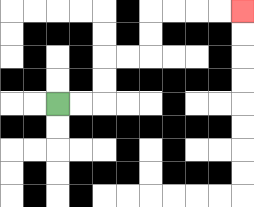{'start': '[2, 4]', 'end': '[10, 0]', 'path_directions': 'R,R,U,U,R,R,U,U,R,R,R,R', 'path_coordinates': '[[2, 4], [3, 4], [4, 4], [4, 3], [4, 2], [5, 2], [6, 2], [6, 1], [6, 0], [7, 0], [8, 0], [9, 0], [10, 0]]'}